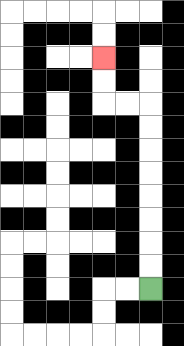{'start': '[6, 12]', 'end': '[4, 2]', 'path_directions': 'U,U,U,U,U,U,U,U,L,L,U,U', 'path_coordinates': '[[6, 12], [6, 11], [6, 10], [6, 9], [6, 8], [6, 7], [6, 6], [6, 5], [6, 4], [5, 4], [4, 4], [4, 3], [4, 2]]'}